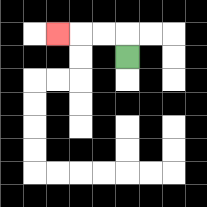{'start': '[5, 2]', 'end': '[2, 1]', 'path_directions': 'U,L,L,L', 'path_coordinates': '[[5, 2], [5, 1], [4, 1], [3, 1], [2, 1]]'}